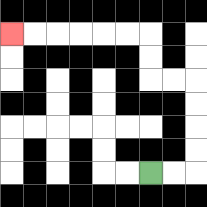{'start': '[6, 7]', 'end': '[0, 1]', 'path_directions': 'R,R,U,U,U,U,L,L,U,U,L,L,L,L,L,L', 'path_coordinates': '[[6, 7], [7, 7], [8, 7], [8, 6], [8, 5], [8, 4], [8, 3], [7, 3], [6, 3], [6, 2], [6, 1], [5, 1], [4, 1], [3, 1], [2, 1], [1, 1], [0, 1]]'}